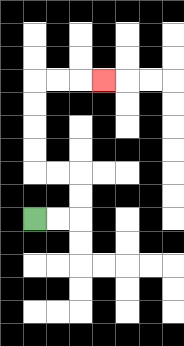{'start': '[1, 9]', 'end': '[4, 3]', 'path_directions': 'R,R,U,U,L,L,U,U,U,U,R,R,R', 'path_coordinates': '[[1, 9], [2, 9], [3, 9], [3, 8], [3, 7], [2, 7], [1, 7], [1, 6], [1, 5], [1, 4], [1, 3], [2, 3], [3, 3], [4, 3]]'}